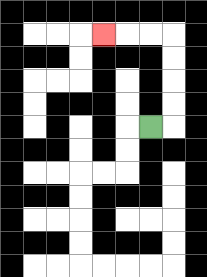{'start': '[6, 5]', 'end': '[4, 1]', 'path_directions': 'R,U,U,U,U,L,L,L', 'path_coordinates': '[[6, 5], [7, 5], [7, 4], [7, 3], [7, 2], [7, 1], [6, 1], [5, 1], [4, 1]]'}